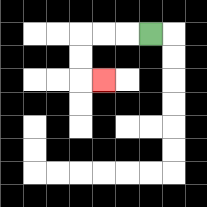{'start': '[6, 1]', 'end': '[4, 3]', 'path_directions': 'L,L,L,D,D,R', 'path_coordinates': '[[6, 1], [5, 1], [4, 1], [3, 1], [3, 2], [3, 3], [4, 3]]'}